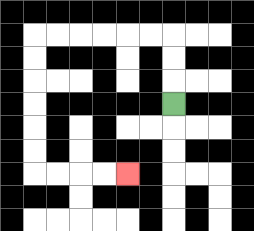{'start': '[7, 4]', 'end': '[5, 7]', 'path_directions': 'U,U,U,L,L,L,L,L,L,D,D,D,D,D,D,R,R,R,R', 'path_coordinates': '[[7, 4], [7, 3], [7, 2], [7, 1], [6, 1], [5, 1], [4, 1], [3, 1], [2, 1], [1, 1], [1, 2], [1, 3], [1, 4], [1, 5], [1, 6], [1, 7], [2, 7], [3, 7], [4, 7], [5, 7]]'}